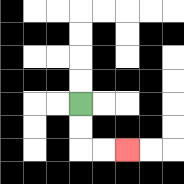{'start': '[3, 4]', 'end': '[5, 6]', 'path_directions': 'D,D,R,R', 'path_coordinates': '[[3, 4], [3, 5], [3, 6], [4, 6], [5, 6]]'}